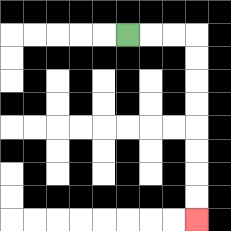{'start': '[5, 1]', 'end': '[8, 9]', 'path_directions': 'R,R,R,D,D,D,D,D,D,D,D', 'path_coordinates': '[[5, 1], [6, 1], [7, 1], [8, 1], [8, 2], [8, 3], [8, 4], [8, 5], [8, 6], [8, 7], [8, 8], [8, 9]]'}